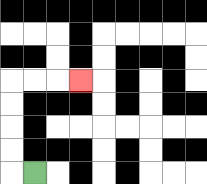{'start': '[1, 7]', 'end': '[3, 3]', 'path_directions': 'L,U,U,U,U,R,R,R', 'path_coordinates': '[[1, 7], [0, 7], [0, 6], [0, 5], [0, 4], [0, 3], [1, 3], [2, 3], [3, 3]]'}